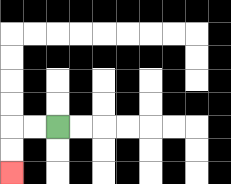{'start': '[2, 5]', 'end': '[0, 7]', 'path_directions': 'L,L,D,D', 'path_coordinates': '[[2, 5], [1, 5], [0, 5], [0, 6], [0, 7]]'}